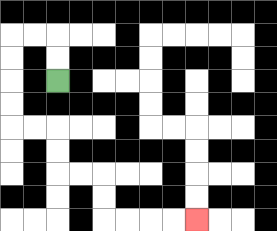{'start': '[2, 3]', 'end': '[8, 9]', 'path_directions': 'U,U,L,L,D,D,D,D,R,R,D,D,R,R,D,D,R,R,R,R', 'path_coordinates': '[[2, 3], [2, 2], [2, 1], [1, 1], [0, 1], [0, 2], [0, 3], [0, 4], [0, 5], [1, 5], [2, 5], [2, 6], [2, 7], [3, 7], [4, 7], [4, 8], [4, 9], [5, 9], [6, 9], [7, 9], [8, 9]]'}